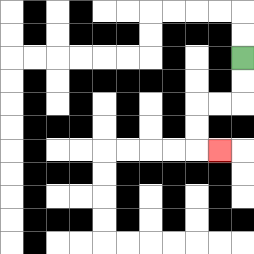{'start': '[10, 2]', 'end': '[9, 6]', 'path_directions': 'D,D,L,L,D,D,R', 'path_coordinates': '[[10, 2], [10, 3], [10, 4], [9, 4], [8, 4], [8, 5], [8, 6], [9, 6]]'}